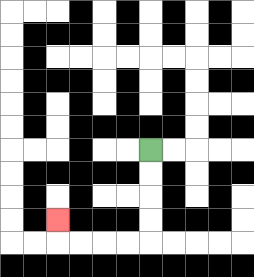{'start': '[6, 6]', 'end': '[2, 9]', 'path_directions': 'D,D,D,D,L,L,L,L,U', 'path_coordinates': '[[6, 6], [6, 7], [6, 8], [6, 9], [6, 10], [5, 10], [4, 10], [3, 10], [2, 10], [2, 9]]'}